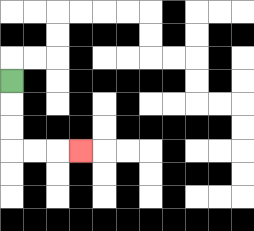{'start': '[0, 3]', 'end': '[3, 6]', 'path_directions': 'D,D,D,R,R,R', 'path_coordinates': '[[0, 3], [0, 4], [0, 5], [0, 6], [1, 6], [2, 6], [3, 6]]'}